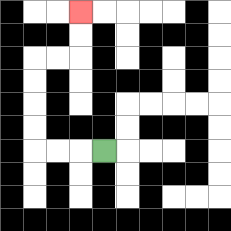{'start': '[4, 6]', 'end': '[3, 0]', 'path_directions': 'L,L,L,U,U,U,U,R,R,U,U', 'path_coordinates': '[[4, 6], [3, 6], [2, 6], [1, 6], [1, 5], [1, 4], [1, 3], [1, 2], [2, 2], [3, 2], [3, 1], [3, 0]]'}